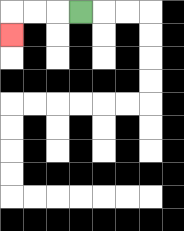{'start': '[3, 0]', 'end': '[0, 1]', 'path_directions': 'L,L,L,D', 'path_coordinates': '[[3, 0], [2, 0], [1, 0], [0, 0], [0, 1]]'}